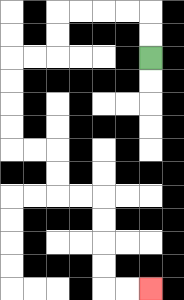{'start': '[6, 2]', 'end': '[6, 12]', 'path_directions': 'U,U,L,L,L,L,D,D,L,L,D,D,D,D,R,R,D,D,R,R,D,D,D,D,R,R', 'path_coordinates': '[[6, 2], [6, 1], [6, 0], [5, 0], [4, 0], [3, 0], [2, 0], [2, 1], [2, 2], [1, 2], [0, 2], [0, 3], [0, 4], [0, 5], [0, 6], [1, 6], [2, 6], [2, 7], [2, 8], [3, 8], [4, 8], [4, 9], [4, 10], [4, 11], [4, 12], [5, 12], [6, 12]]'}